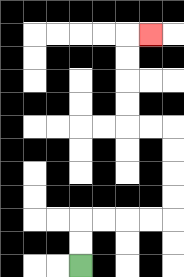{'start': '[3, 11]', 'end': '[6, 1]', 'path_directions': 'U,U,R,R,R,R,U,U,U,U,L,L,U,U,U,U,R', 'path_coordinates': '[[3, 11], [3, 10], [3, 9], [4, 9], [5, 9], [6, 9], [7, 9], [7, 8], [7, 7], [7, 6], [7, 5], [6, 5], [5, 5], [5, 4], [5, 3], [5, 2], [5, 1], [6, 1]]'}